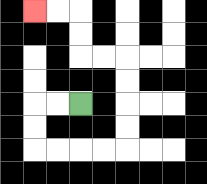{'start': '[3, 4]', 'end': '[1, 0]', 'path_directions': 'L,L,D,D,R,R,R,R,U,U,U,U,L,L,U,U,L,L', 'path_coordinates': '[[3, 4], [2, 4], [1, 4], [1, 5], [1, 6], [2, 6], [3, 6], [4, 6], [5, 6], [5, 5], [5, 4], [5, 3], [5, 2], [4, 2], [3, 2], [3, 1], [3, 0], [2, 0], [1, 0]]'}